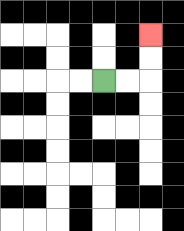{'start': '[4, 3]', 'end': '[6, 1]', 'path_directions': 'R,R,U,U', 'path_coordinates': '[[4, 3], [5, 3], [6, 3], [6, 2], [6, 1]]'}